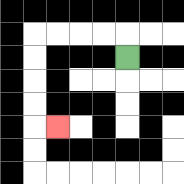{'start': '[5, 2]', 'end': '[2, 5]', 'path_directions': 'U,L,L,L,L,D,D,D,D,R', 'path_coordinates': '[[5, 2], [5, 1], [4, 1], [3, 1], [2, 1], [1, 1], [1, 2], [1, 3], [1, 4], [1, 5], [2, 5]]'}